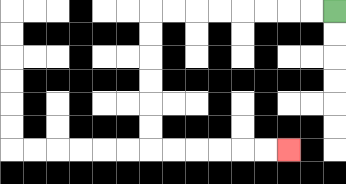{'start': '[14, 0]', 'end': '[12, 6]', 'path_directions': 'L,L,L,L,L,L,L,L,D,D,D,D,D,D,R,R,R,R,R,R', 'path_coordinates': '[[14, 0], [13, 0], [12, 0], [11, 0], [10, 0], [9, 0], [8, 0], [7, 0], [6, 0], [6, 1], [6, 2], [6, 3], [6, 4], [6, 5], [6, 6], [7, 6], [8, 6], [9, 6], [10, 6], [11, 6], [12, 6]]'}